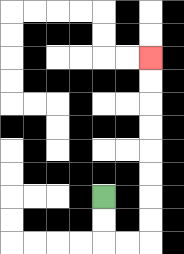{'start': '[4, 8]', 'end': '[6, 2]', 'path_directions': 'D,D,R,R,U,U,U,U,U,U,U,U', 'path_coordinates': '[[4, 8], [4, 9], [4, 10], [5, 10], [6, 10], [6, 9], [6, 8], [6, 7], [6, 6], [6, 5], [6, 4], [6, 3], [6, 2]]'}